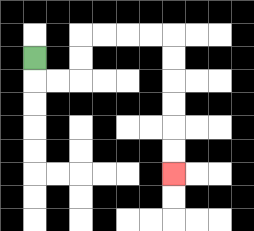{'start': '[1, 2]', 'end': '[7, 7]', 'path_directions': 'D,R,R,U,U,R,R,R,R,D,D,D,D,D,D', 'path_coordinates': '[[1, 2], [1, 3], [2, 3], [3, 3], [3, 2], [3, 1], [4, 1], [5, 1], [6, 1], [7, 1], [7, 2], [7, 3], [7, 4], [7, 5], [7, 6], [7, 7]]'}